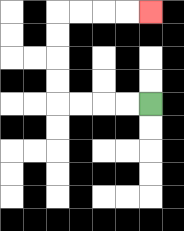{'start': '[6, 4]', 'end': '[6, 0]', 'path_directions': 'L,L,L,L,U,U,U,U,R,R,R,R', 'path_coordinates': '[[6, 4], [5, 4], [4, 4], [3, 4], [2, 4], [2, 3], [2, 2], [2, 1], [2, 0], [3, 0], [4, 0], [5, 0], [6, 0]]'}